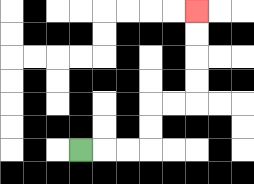{'start': '[3, 6]', 'end': '[8, 0]', 'path_directions': 'R,R,R,U,U,R,R,U,U,U,U', 'path_coordinates': '[[3, 6], [4, 6], [5, 6], [6, 6], [6, 5], [6, 4], [7, 4], [8, 4], [8, 3], [8, 2], [8, 1], [8, 0]]'}